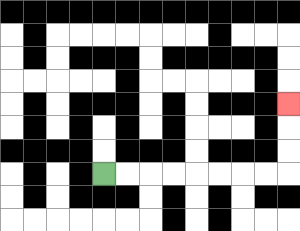{'start': '[4, 7]', 'end': '[12, 4]', 'path_directions': 'R,R,R,R,R,R,R,R,U,U,U', 'path_coordinates': '[[4, 7], [5, 7], [6, 7], [7, 7], [8, 7], [9, 7], [10, 7], [11, 7], [12, 7], [12, 6], [12, 5], [12, 4]]'}